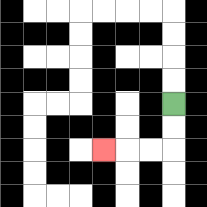{'start': '[7, 4]', 'end': '[4, 6]', 'path_directions': 'D,D,L,L,L', 'path_coordinates': '[[7, 4], [7, 5], [7, 6], [6, 6], [5, 6], [4, 6]]'}